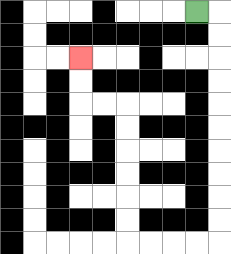{'start': '[8, 0]', 'end': '[3, 2]', 'path_directions': 'R,D,D,D,D,D,D,D,D,D,D,L,L,L,L,U,U,U,U,U,U,L,L,U,U', 'path_coordinates': '[[8, 0], [9, 0], [9, 1], [9, 2], [9, 3], [9, 4], [9, 5], [9, 6], [9, 7], [9, 8], [9, 9], [9, 10], [8, 10], [7, 10], [6, 10], [5, 10], [5, 9], [5, 8], [5, 7], [5, 6], [5, 5], [5, 4], [4, 4], [3, 4], [3, 3], [3, 2]]'}